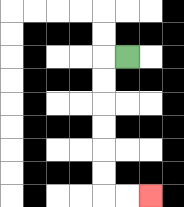{'start': '[5, 2]', 'end': '[6, 8]', 'path_directions': 'L,D,D,D,D,D,D,R,R', 'path_coordinates': '[[5, 2], [4, 2], [4, 3], [4, 4], [4, 5], [4, 6], [4, 7], [4, 8], [5, 8], [6, 8]]'}